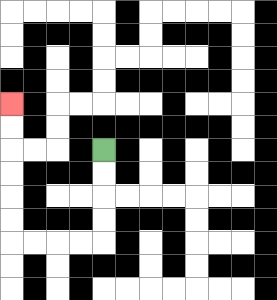{'start': '[4, 6]', 'end': '[0, 4]', 'path_directions': 'D,D,D,D,L,L,L,L,U,U,U,U,U,U', 'path_coordinates': '[[4, 6], [4, 7], [4, 8], [4, 9], [4, 10], [3, 10], [2, 10], [1, 10], [0, 10], [0, 9], [0, 8], [0, 7], [0, 6], [0, 5], [0, 4]]'}